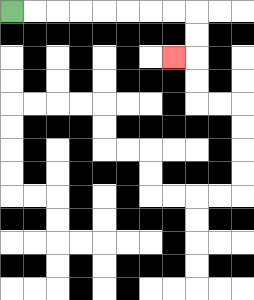{'start': '[0, 0]', 'end': '[7, 2]', 'path_directions': 'R,R,R,R,R,R,R,R,D,D,L', 'path_coordinates': '[[0, 0], [1, 0], [2, 0], [3, 0], [4, 0], [5, 0], [6, 0], [7, 0], [8, 0], [8, 1], [8, 2], [7, 2]]'}